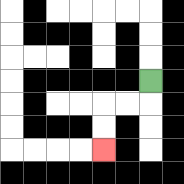{'start': '[6, 3]', 'end': '[4, 6]', 'path_directions': 'D,L,L,D,D', 'path_coordinates': '[[6, 3], [6, 4], [5, 4], [4, 4], [4, 5], [4, 6]]'}